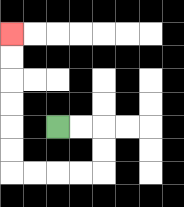{'start': '[2, 5]', 'end': '[0, 1]', 'path_directions': 'R,R,D,D,L,L,L,L,U,U,U,U,U,U', 'path_coordinates': '[[2, 5], [3, 5], [4, 5], [4, 6], [4, 7], [3, 7], [2, 7], [1, 7], [0, 7], [0, 6], [0, 5], [0, 4], [0, 3], [0, 2], [0, 1]]'}